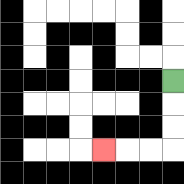{'start': '[7, 3]', 'end': '[4, 6]', 'path_directions': 'D,D,D,L,L,L', 'path_coordinates': '[[7, 3], [7, 4], [7, 5], [7, 6], [6, 6], [5, 6], [4, 6]]'}